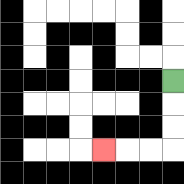{'start': '[7, 3]', 'end': '[4, 6]', 'path_directions': 'D,D,D,L,L,L', 'path_coordinates': '[[7, 3], [7, 4], [7, 5], [7, 6], [6, 6], [5, 6], [4, 6]]'}